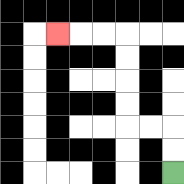{'start': '[7, 7]', 'end': '[2, 1]', 'path_directions': 'U,U,L,L,U,U,U,U,L,L,L', 'path_coordinates': '[[7, 7], [7, 6], [7, 5], [6, 5], [5, 5], [5, 4], [5, 3], [5, 2], [5, 1], [4, 1], [3, 1], [2, 1]]'}